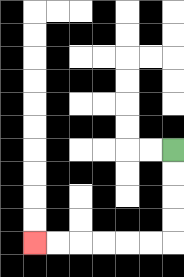{'start': '[7, 6]', 'end': '[1, 10]', 'path_directions': 'D,D,D,D,L,L,L,L,L,L', 'path_coordinates': '[[7, 6], [7, 7], [7, 8], [7, 9], [7, 10], [6, 10], [5, 10], [4, 10], [3, 10], [2, 10], [1, 10]]'}